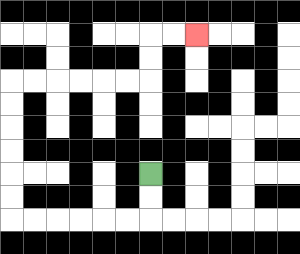{'start': '[6, 7]', 'end': '[8, 1]', 'path_directions': 'D,D,L,L,L,L,L,L,U,U,U,U,U,U,R,R,R,R,R,R,U,U,R,R', 'path_coordinates': '[[6, 7], [6, 8], [6, 9], [5, 9], [4, 9], [3, 9], [2, 9], [1, 9], [0, 9], [0, 8], [0, 7], [0, 6], [0, 5], [0, 4], [0, 3], [1, 3], [2, 3], [3, 3], [4, 3], [5, 3], [6, 3], [6, 2], [6, 1], [7, 1], [8, 1]]'}